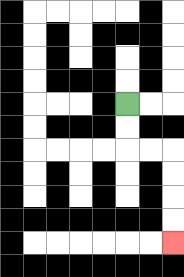{'start': '[5, 4]', 'end': '[7, 10]', 'path_directions': 'D,D,R,R,D,D,D,D', 'path_coordinates': '[[5, 4], [5, 5], [5, 6], [6, 6], [7, 6], [7, 7], [7, 8], [7, 9], [7, 10]]'}